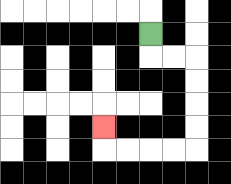{'start': '[6, 1]', 'end': '[4, 5]', 'path_directions': 'D,R,R,D,D,D,D,L,L,L,L,U', 'path_coordinates': '[[6, 1], [6, 2], [7, 2], [8, 2], [8, 3], [8, 4], [8, 5], [8, 6], [7, 6], [6, 6], [5, 6], [4, 6], [4, 5]]'}